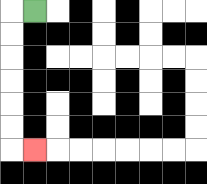{'start': '[1, 0]', 'end': '[1, 6]', 'path_directions': 'L,D,D,D,D,D,D,R', 'path_coordinates': '[[1, 0], [0, 0], [0, 1], [0, 2], [0, 3], [0, 4], [0, 5], [0, 6], [1, 6]]'}